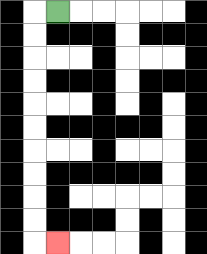{'start': '[2, 0]', 'end': '[2, 10]', 'path_directions': 'L,D,D,D,D,D,D,D,D,D,D,R', 'path_coordinates': '[[2, 0], [1, 0], [1, 1], [1, 2], [1, 3], [1, 4], [1, 5], [1, 6], [1, 7], [1, 8], [1, 9], [1, 10], [2, 10]]'}